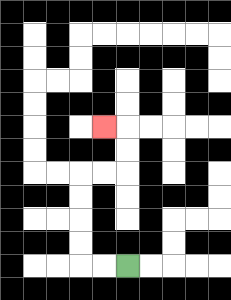{'start': '[5, 11]', 'end': '[4, 5]', 'path_directions': 'L,L,U,U,U,U,R,R,U,U,L', 'path_coordinates': '[[5, 11], [4, 11], [3, 11], [3, 10], [3, 9], [3, 8], [3, 7], [4, 7], [5, 7], [5, 6], [5, 5], [4, 5]]'}